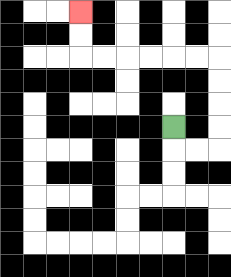{'start': '[7, 5]', 'end': '[3, 0]', 'path_directions': 'D,R,R,U,U,U,U,L,L,L,L,L,L,U,U', 'path_coordinates': '[[7, 5], [7, 6], [8, 6], [9, 6], [9, 5], [9, 4], [9, 3], [9, 2], [8, 2], [7, 2], [6, 2], [5, 2], [4, 2], [3, 2], [3, 1], [3, 0]]'}